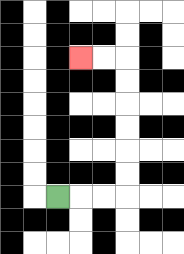{'start': '[2, 8]', 'end': '[3, 2]', 'path_directions': 'R,R,R,U,U,U,U,U,U,L,L', 'path_coordinates': '[[2, 8], [3, 8], [4, 8], [5, 8], [5, 7], [5, 6], [5, 5], [5, 4], [5, 3], [5, 2], [4, 2], [3, 2]]'}